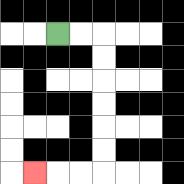{'start': '[2, 1]', 'end': '[1, 7]', 'path_directions': 'R,R,D,D,D,D,D,D,L,L,L', 'path_coordinates': '[[2, 1], [3, 1], [4, 1], [4, 2], [4, 3], [4, 4], [4, 5], [4, 6], [4, 7], [3, 7], [2, 7], [1, 7]]'}